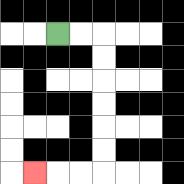{'start': '[2, 1]', 'end': '[1, 7]', 'path_directions': 'R,R,D,D,D,D,D,D,L,L,L', 'path_coordinates': '[[2, 1], [3, 1], [4, 1], [4, 2], [4, 3], [4, 4], [4, 5], [4, 6], [4, 7], [3, 7], [2, 7], [1, 7]]'}